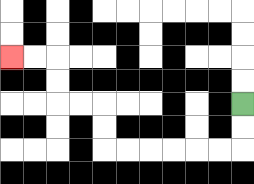{'start': '[10, 4]', 'end': '[0, 2]', 'path_directions': 'D,D,L,L,L,L,L,L,U,U,L,L,U,U,L,L', 'path_coordinates': '[[10, 4], [10, 5], [10, 6], [9, 6], [8, 6], [7, 6], [6, 6], [5, 6], [4, 6], [4, 5], [4, 4], [3, 4], [2, 4], [2, 3], [2, 2], [1, 2], [0, 2]]'}